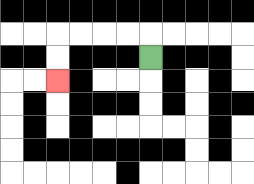{'start': '[6, 2]', 'end': '[2, 3]', 'path_directions': 'U,L,L,L,L,D,D', 'path_coordinates': '[[6, 2], [6, 1], [5, 1], [4, 1], [3, 1], [2, 1], [2, 2], [2, 3]]'}